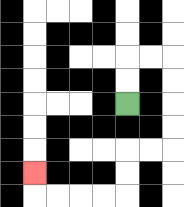{'start': '[5, 4]', 'end': '[1, 7]', 'path_directions': 'U,U,R,R,D,D,D,D,L,L,D,D,L,L,L,L,U', 'path_coordinates': '[[5, 4], [5, 3], [5, 2], [6, 2], [7, 2], [7, 3], [7, 4], [7, 5], [7, 6], [6, 6], [5, 6], [5, 7], [5, 8], [4, 8], [3, 8], [2, 8], [1, 8], [1, 7]]'}